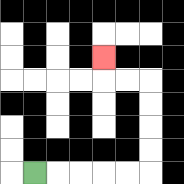{'start': '[1, 7]', 'end': '[4, 2]', 'path_directions': 'R,R,R,R,R,U,U,U,U,L,L,U', 'path_coordinates': '[[1, 7], [2, 7], [3, 7], [4, 7], [5, 7], [6, 7], [6, 6], [6, 5], [6, 4], [6, 3], [5, 3], [4, 3], [4, 2]]'}